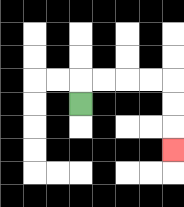{'start': '[3, 4]', 'end': '[7, 6]', 'path_directions': 'U,R,R,R,R,D,D,D', 'path_coordinates': '[[3, 4], [3, 3], [4, 3], [5, 3], [6, 3], [7, 3], [7, 4], [7, 5], [7, 6]]'}